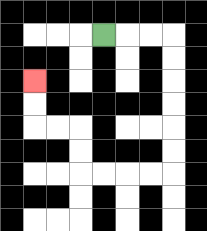{'start': '[4, 1]', 'end': '[1, 3]', 'path_directions': 'R,R,R,D,D,D,D,D,D,L,L,L,L,U,U,L,L,U,U', 'path_coordinates': '[[4, 1], [5, 1], [6, 1], [7, 1], [7, 2], [7, 3], [7, 4], [7, 5], [7, 6], [7, 7], [6, 7], [5, 7], [4, 7], [3, 7], [3, 6], [3, 5], [2, 5], [1, 5], [1, 4], [1, 3]]'}